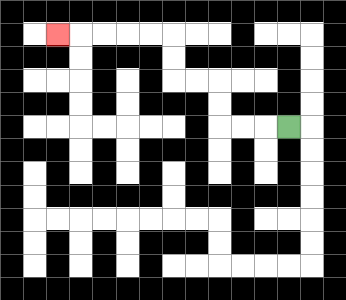{'start': '[12, 5]', 'end': '[2, 1]', 'path_directions': 'L,L,L,U,U,L,L,U,U,L,L,L,L,L', 'path_coordinates': '[[12, 5], [11, 5], [10, 5], [9, 5], [9, 4], [9, 3], [8, 3], [7, 3], [7, 2], [7, 1], [6, 1], [5, 1], [4, 1], [3, 1], [2, 1]]'}